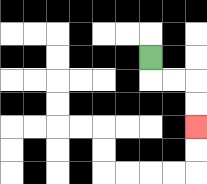{'start': '[6, 2]', 'end': '[8, 5]', 'path_directions': 'D,R,R,D,D', 'path_coordinates': '[[6, 2], [6, 3], [7, 3], [8, 3], [8, 4], [8, 5]]'}